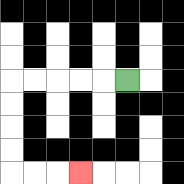{'start': '[5, 3]', 'end': '[3, 7]', 'path_directions': 'L,L,L,L,L,D,D,D,D,R,R,R', 'path_coordinates': '[[5, 3], [4, 3], [3, 3], [2, 3], [1, 3], [0, 3], [0, 4], [0, 5], [0, 6], [0, 7], [1, 7], [2, 7], [3, 7]]'}